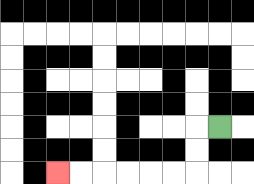{'start': '[9, 5]', 'end': '[2, 7]', 'path_directions': 'L,D,D,L,L,L,L,L,L', 'path_coordinates': '[[9, 5], [8, 5], [8, 6], [8, 7], [7, 7], [6, 7], [5, 7], [4, 7], [3, 7], [2, 7]]'}